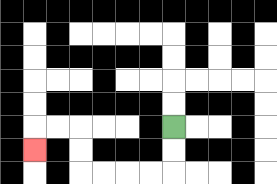{'start': '[7, 5]', 'end': '[1, 6]', 'path_directions': 'D,D,L,L,L,L,U,U,L,L,D', 'path_coordinates': '[[7, 5], [7, 6], [7, 7], [6, 7], [5, 7], [4, 7], [3, 7], [3, 6], [3, 5], [2, 5], [1, 5], [1, 6]]'}